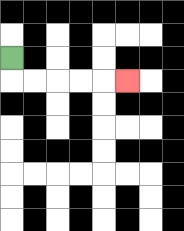{'start': '[0, 2]', 'end': '[5, 3]', 'path_directions': 'D,R,R,R,R,R', 'path_coordinates': '[[0, 2], [0, 3], [1, 3], [2, 3], [3, 3], [4, 3], [5, 3]]'}